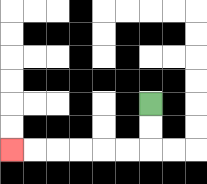{'start': '[6, 4]', 'end': '[0, 6]', 'path_directions': 'D,D,L,L,L,L,L,L', 'path_coordinates': '[[6, 4], [6, 5], [6, 6], [5, 6], [4, 6], [3, 6], [2, 6], [1, 6], [0, 6]]'}